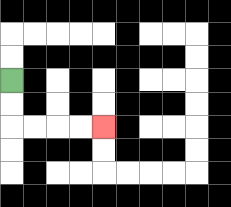{'start': '[0, 3]', 'end': '[4, 5]', 'path_directions': 'D,D,R,R,R,R', 'path_coordinates': '[[0, 3], [0, 4], [0, 5], [1, 5], [2, 5], [3, 5], [4, 5]]'}